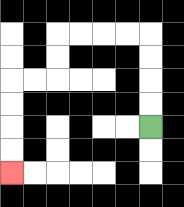{'start': '[6, 5]', 'end': '[0, 7]', 'path_directions': 'U,U,U,U,L,L,L,L,D,D,L,L,D,D,D,D', 'path_coordinates': '[[6, 5], [6, 4], [6, 3], [6, 2], [6, 1], [5, 1], [4, 1], [3, 1], [2, 1], [2, 2], [2, 3], [1, 3], [0, 3], [0, 4], [0, 5], [0, 6], [0, 7]]'}